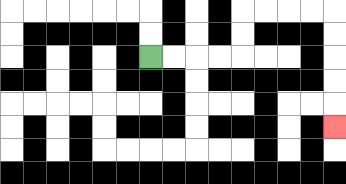{'start': '[6, 2]', 'end': '[14, 5]', 'path_directions': 'R,R,R,R,U,U,R,R,R,R,D,D,D,D,D', 'path_coordinates': '[[6, 2], [7, 2], [8, 2], [9, 2], [10, 2], [10, 1], [10, 0], [11, 0], [12, 0], [13, 0], [14, 0], [14, 1], [14, 2], [14, 3], [14, 4], [14, 5]]'}